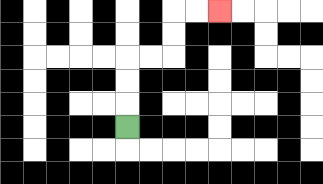{'start': '[5, 5]', 'end': '[9, 0]', 'path_directions': 'U,U,U,R,R,U,U,R,R', 'path_coordinates': '[[5, 5], [5, 4], [5, 3], [5, 2], [6, 2], [7, 2], [7, 1], [7, 0], [8, 0], [9, 0]]'}